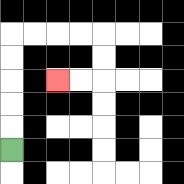{'start': '[0, 6]', 'end': '[2, 3]', 'path_directions': 'U,U,U,U,U,R,R,R,R,D,D,L,L', 'path_coordinates': '[[0, 6], [0, 5], [0, 4], [0, 3], [0, 2], [0, 1], [1, 1], [2, 1], [3, 1], [4, 1], [4, 2], [4, 3], [3, 3], [2, 3]]'}